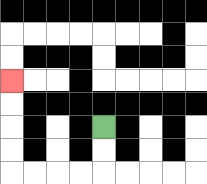{'start': '[4, 5]', 'end': '[0, 3]', 'path_directions': 'D,D,L,L,L,L,U,U,U,U', 'path_coordinates': '[[4, 5], [4, 6], [4, 7], [3, 7], [2, 7], [1, 7], [0, 7], [0, 6], [0, 5], [0, 4], [0, 3]]'}